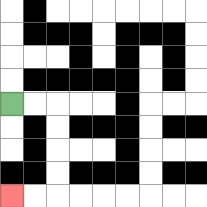{'start': '[0, 4]', 'end': '[0, 8]', 'path_directions': 'R,R,D,D,D,D,L,L', 'path_coordinates': '[[0, 4], [1, 4], [2, 4], [2, 5], [2, 6], [2, 7], [2, 8], [1, 8], [0, 8]]'}